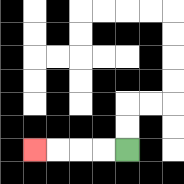{'start': '[5, 6]', 'end': '[1, 6]', 'path_directions': 'L,L,L,L', 'path_coordinates': '[[5, 6], [4, 6], [3, 6], [2, 6], [1, 6]]'}